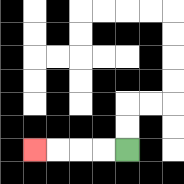{'start': '[5, 6]', 'end': '[1, 6]', 'path_directions': 'L,L,L,L', 'path_coordinates': '[[5, 6], [4, 6], [3, 6], [2, 6], [1, 6]]'}